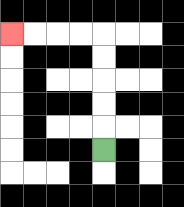{'start': '[4, 6]', 'end': '[0, 1]', 'path_directions': 'U,U,U,U,U,L,L,L,L', 'path_coordinates': '[[4, 6], [4, 5], [4, 4], [4, 3], [4, 2], [4, 1], [3, 1], [2, 1], [1, 1], [0, 1]]'}